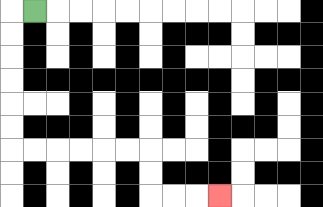{'start': '[1, 0]', 'end': '[9, 8]', 'path_directions': 'L,D,D,D,D,D,D,R,R,R,R,R,R,D,D,R,R,R', 'path_coordinates': '[[1, 0], [0, 0], [0, 1], [0, 2], [0, 3], [0, 4], [0, 5], [0, 6], [1, 6], [2, 6], [3, 6], [4, 6], [5, 6], [6, 6], [6, 7], [6, 8], [7, 8], [8, 8], [9, 8]]'}